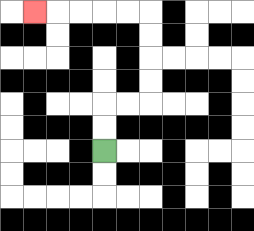{'start': '[4, 6]', 'end': '[1, 0]', 'path_directions': 'U,U,R,R,U,U,U,U,L,L,L,L,L', 'path_coordinates': '[[4, 6], [4, 5], [4, 4], [5, 4], [6, 4], [6, 3], [6, 2], [6, 1], [6, 0], [5, 0], [4, 0], [3, 0], [2, 0], [1, 0]]'}